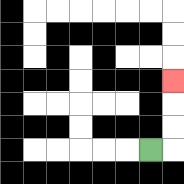{'start': '[6, 6]', 'end': '[7, 3]', 'path_directions': 'R,U,U,U', 'path_coordinates': '[[6, 6], [7, 6], [7, 5], [7, 4], [7, 3]]'}